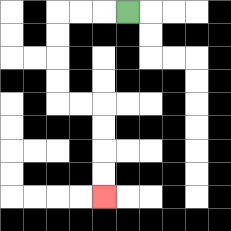{'start': '[5, 0]', 'end': '[4, 8]', 'path_directions': 'L,L,L,D,D,D,D,R,R,D,D,D,D', 'path_coordinates': '[[5, 0], [4, 0], [3, 0], [2, 0], [2, 1], [2, 2], [2, 3], [2, 4], [3, 4], [4, 4], [4, 5], [4, 6], [4, 7], [4, 8]]'}